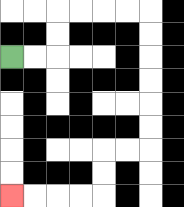{'start': '[0, 2]', 'end': '[0, 8]', 'path_directions': 'R,R,U,U,R,R,R,R,D,D,D,D,D,D,L,L,D,D,L,L,L,L', 'path_coordinates': '[[0, 2], [1, 2], [2, 2], [2, 1], [2, 0], [3, 0], [4, 0], [5, 0], [6, 0], [6, 1], [6, 2], [6, 3], [6, 4], [6, 5], [6, 6], [5, 6], [4, 6], [4, 7], [4, 8], [3, 8], [2, 8], [1, 8], [0, 8]]'}